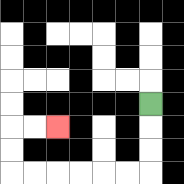{'start': '[6, 4]', 'end': '[2, 5]', 'path_directions': 'D,D,D,L,L,L,L,L,L,U,U,R,R', 'path_coordinates': '[[6, 4], [6, 5], [6, 6], [6, 7], [5, 7], [4, 7], [3, 7], [2, 7], [1, 7], [0, 7], [0, 6], [0, 5], [1, 5], [2, 5]]'}